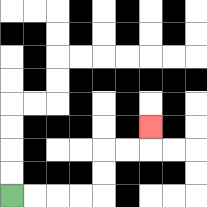{'start': '[0, 8]', 'end': '[6, 5]', 'path_directions': 'R,R,R,R,U,U,R,R,U', 'path_coordinates': '[[0, 8], [1, 8], [2, 8], [3, 8], [4, 8], [4, 7], [4, 6], [5, 6], [6, 6], [6, 5]]'}